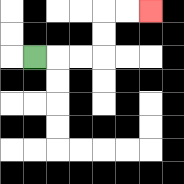{'start': '[1, 2]', 'end': '[6, 0]', 'path_directions': 'R,R,R,U,U,R,R', 'path_coordinates': '[[1, 2], [2, 2], [3, 2], [4, 2], [4, 1], [4, 0], [5, 0], [6, 0]]'}